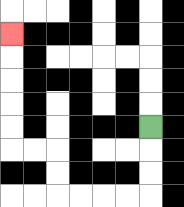{'start': '[6, 5]', 'end': '[0, 1]', 'path_directions': 'D,D,D,L,L,L,L,U,U,L,L,U,U,U,U,U', 'path_coordinates': '[[6, 5], [6, 6], [6, 7], [6, 8], [5, 8], [4, 8], [3, 8], [2, 8], [2, 7], [2, 6], [1, 6], [0, 6], [0, 5], [0, 4], [0, 3], [0, 2], [0, 1]]'}